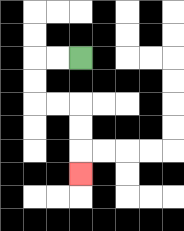{'start': '[3, 2]', 'end': '[3, 7]', 'path_directions': 'L,L,D,D,R,R,D,D,D', 'path_coordinates': '[[3, 2], [2, 2], [1, 2], [1, 3], [1, 4], [2, 4], [3, 4], [3, 5], [3, 6], [3, 7]]'}